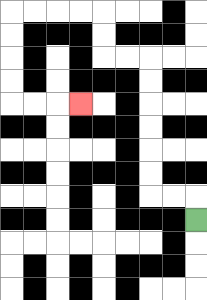{'start': '[8, 9]', 'end': '[3, 4]', 'path_directions': 'U,L,L,U,U,U,U,U,U,L,L,U,U,L,L,L,L,D,D,D,D,R,R,R', 'path_coordinates': '[[8, 9], [8, 8], [7, 8], [6, 8], [6, 7], [6, 6], [6, 5], [6, 4], [6, 3], [6, 2], [5, 2], [4, 2], [4, 1], [4, 0], [3, 0], [2, 0], [1, 0], [0, 0], [0, 1], [0, 2], [0, 3], [0, 4], [1, 4], [2, 4], [3, 4]]'}